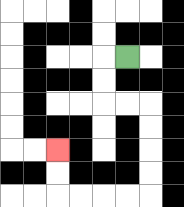{'start': '[5, 2]', 'end': '[2, 6]', 'path_directions': 'L,D,D,R,R,D,D,D,D,L,L,L,L,U,U', 'path_coordinates': '[[5, 2], [4, 2], [4, 3], [4, 4], [5, 4], [6, 4], [6, 5], [6, 6], [6, 7], [6, 8], [5, 8], [4, 8], [3, 8], [2, 8], [2, 7], [2, 6]]'}